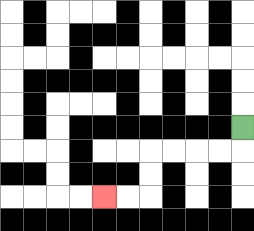{'start': '[10, 5]', 'end': '[4, 8]', 'path_directions': 'D,L,L,L,L,D,D,L,L', 'path_coordinates': '[[10, 5], [10, 6], [9, 6], [8, 6], [7, 6], [6, 6], [6, 7], [6, 8], [5, 8], [4, 8]]'}